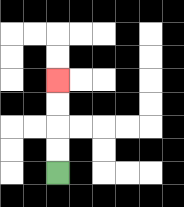{'start': '[2, 7]', 'end': '[2, 3]', 'path_directions': 'U,U,U,U', 'path_coordinates': '[[2, 7], [2, 6], [2, 5], [2, 4], [2, 3]]'}